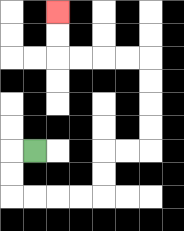{'start': '[1, 6]', 'end': '[2, 0]', 'path_directions': 'L,D,D,R,R,R,R,U,U,R,R,U,U,U,U,L,L,L,L,U,U', 'path_coordinates': '[[1, 6], [0, 6], [0, 7], [0, 8], [1, 8], [2, 8], [3, 8], [4, 8], [4, 7], [4, 6], [5, 6], [6, 6], [6, 5], [6, 4], [6, 3], [6, 2], [5, 2], [4, 2], [3, 2], [2, 2], [2, 1], [2, 0]]'}